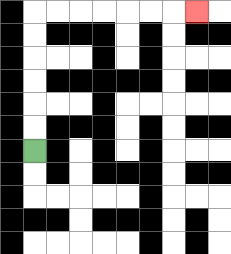{'start': '[1, 6]', 'end': '[8, 0]', 'path_directions': 'U,U,U,U,U,U,R,R,R,R,R,R,R', 'path_coordinates': '[[1, 6], [1, 5], [1, 4], [1, 3], [1, 2], [1, 1], [1, 0], [2, 0], [3, 0], [4, 0], [5, 0], [6, 0], [7, 0], [8, 0]]'}